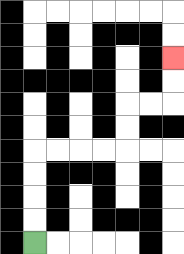{'start': '[1, 10]', 'end': '[7, 2]', 'path_directions': 'U,U,U,U,R,R,R,R,U,U,R,R,U,U', 'path_coordinates': '[[1, 10], [1, 9], [1, 8], [1, 7], [1, 6], [2, 6], [3, 6], [4, 6], [5, 6], [5, 5], [5, 4], [6, 4], [7, 4], [7, 3], [7, 2]]'}